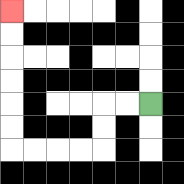{'start': '[6, 4]', 'end': '[0, 0]', 'path_directions': 'L,L,D,D,L,L,L,L,U,U,U,U,U,U', 'path_coordinates': '[[6, 4], [5, 4], [4, 4], [4, 5], [4, 6], [3, 6], [2, 6], [1, 6], [0, 6], [0, 5], [0, 4], [0, 3], [0, 2], [0, 1], [0, 0]]'}